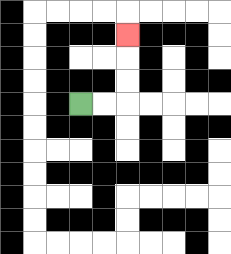{'start': '[3, 4]', 'end': '[5, 1]', 'path_directions': 'R,R,U,U,U', 'path_coordinates': '[[3, 4], [4, 4], [5, 4], [5, 3], [5, 2], [5, 1]]'}